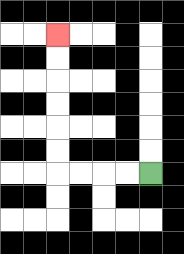{'start': '[6, 7]', 'end': '[2, 1]', 'path_directions': 'L,L,L,L,U,U,U,U,U,U', 'path_coordinates': '[[6, 7], [5, 7], [4, 7], [3, 7], [2, 7], [2, 6], [2, 5], [2, 4], [2, 3], [2, 2], [2, 1]]'}